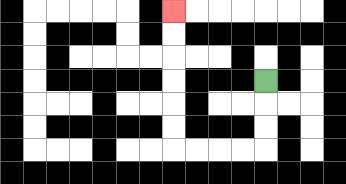{'start': '[11, 3]', 'end': '[7, 0]', 'path_directions': 'D,D,D,L,L,L,L,U,U,U,U,U,U', 'path_coordinates': '[[11, 3], [11, 4], [11, 5], [11, 6], [10, 6], [9, 6], [8, 6], [7, 6], [7, 5], [7, 4], [7, 3], [7, 2], [7, 1], [7, 0]]'}